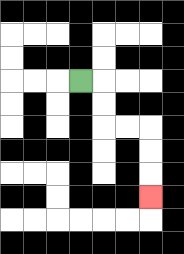{'start': '[3, 3]', 'end': '[6, 8]', 'path_directions': 'R,D,D,R,R,D,D,D', 'path_coordinates': '[[3, 3], [4, 3], [4, 4], [4, 5], [5, 5], [6, 5], [6, 6], [6, 7], [6, 8]]'}